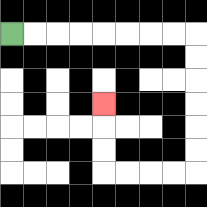{'start': '[0, 1]', 'end': '[4, 4]', 'path_directions': 'R,R,R,R,R,R,R,R,D,D,D,D,D,D,L,L,L,L,U,U,U', 'path_coordinates': '[[0, 1], [1, 1], [2, 1], [3, 1], [4, 1], [5, 1], [6, 1], [7, 1], [8, 1], [8, 2], [8, 3], [8, 4], [8, 5], [8, 6], [8, 7], [7, 7], [6, 7], [5, 7], [4, 7], [4, 6], [4, 5], [4, 4]]'}